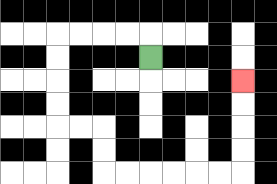{'start': '[6, 2]', 'end': '[10, 3]', 'path_directions': 'U,L,L,L,L,D,D,D,D,R,R,D,D,R,R,R,R,R,R,U,U,U,U', 'path_coordinates': '[[6, 2], [6, 1], [5, 1], [4, 1], [3, 1], [2, 1], [2, 2], [2, 3], [2, 4], [2, 5], [3, 5], [4, 5], [4, 6], [4, 7], [5, 7], [6, 7], [7, 7], [8, 7], [9, 7], [10, 7], [10, 6], [10, 5], [10, 4], [10, 3]]'}